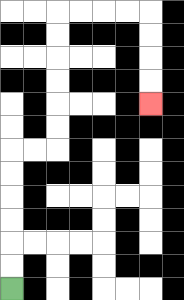{'start': '[0, 12]', 'end': '[6, 4]', 'path_directions': 'U,U,U,U,U,U,R,R,U,U,U,U,U,U,R,R,R,R,D,D,D,D', 'path_coordinates': '[[0, 12], [0, 11], [0, 10], [0, 9], [0, 8], [0, 7], [0, 6], [1, 6], [2, 6], [2, 5], [2, 4], [2, 3], [2, 2], [2, 1], [2, 0], [3, 0], [4, 0], [5, 0], [6, 0], [6, 1], [6, 2], [6, 3], [6, 4]]'}